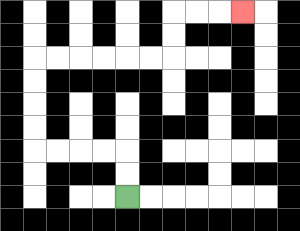{'start': '[5, 8]', 'end': '[10, 0]', 'path_directions': 'U,U,L,L,L,L,U,U,U,U,R,R,R,R,R,R,U,U,R,R,R', 'path_coordinates': '[[5, 8], [5, 7], [5, 6], [4, 6], [3, 6], [2, 6], [1, 6], [1, 5], [1, 4], [1, 3], [1, 2], [2, 2], [3, 2], [4, 2], [5, 2], [6, 2], [7, 2], [7, 1], [7, 0], [8, 0], [9, 0], [10, 0]]'}